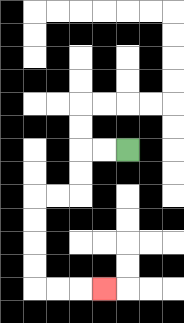{'start': '[5, 6]', 'end': '[4, 12]', 'path_directions': 'L,L,D,D,L,L,D,D,D,D,R,R,R', 'path_coordinates': '[[5, 6], [4, 6], [3, 6], [3, 7], [3, 8], [2, 8], [1, 8], [1, 9], [1, 10], [1, 11], [1, 12], [2, 12], [3, 12], [4, 12]]'}